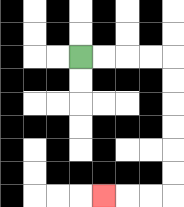{'start': '[3, 2]', 'end': '[4, 8]', 'path_directions': 'R,R,R,R,D,D,D,D,D,D,L,L,L', 'path_coordinates': '[[3, 2], [4, 2], [5, 2], [6, 2], [7, 2], [7, 3], [7, 4], [7, 5], [7, 6], [7, 7], [7, 8], [6, 8], [5, 8], [4, 8]]'}